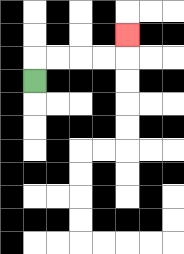{'start': '[1, 3]', 'end': '[5, 1]', 'path_directions': 'U,R,R,R,R,U', 'path_coordinates': '[[1, 3], [1, 2], [2, 2], [3, 2], [4, 2], [5, 2], [5, 1]]'}